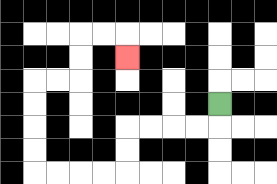{'start': '[9, 4]', 'end': '[5, 2]', 'path_directions': 'D,L,L,L,L,D,D,L,L,L,L,U,U,U,U,R,R,U,U,R,R,D', 'path_coordinates': '[[9, 4], [9, 5], [8, 5], [7, 5], [6, 5], [5, 5], [5, 6], [5, 7], [4, 7], [3, 7], [2, 7], [1, 7], [1, 6], [1, 5], [1, 4], [1, 3], [2, 3], [3, 3], [3, 2], [3, 1], [4, 1], [5, 1], [5, 2]]'}